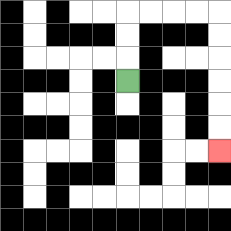{'start': '[5, 3]', 'end': '[9, 6]', 'path_directions': 'U,U,U,R,R,R,R,D,D,D,D,D,D', 'path_coordinates': '[[5, 3], [5, 2], [5, 1], [5, 0], [6, 0], [7, 0], [8, 0], [9, 0], [9, 1], [9, 2], [9, 3], [9, 4], [9, 5], [9, 6]]'}